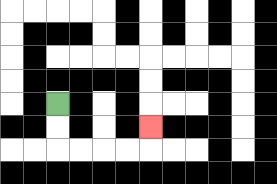{'start': '[2, 4]', 'end': '[6, 5]', 'path_directions': 'D,D,R,R,R,R,U', 'path_coordinates': '[[2, 4], [2, 5], [2, 6], [3, 6], [4, 6], [5, 6], [6, 6], [6, 5]]'}